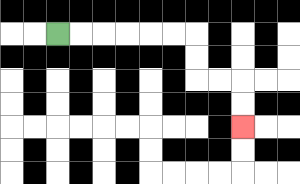{'start': '[2, 1]', 'end': '[10, 5]', 'path_directions': 'R,R,R,R,R,R,D,D,R,R,D,D', 'path_coordinates': '[[2, 1], [3, 1], [4, 1], [5, 1], [6, 1], [7, 1], [8, 1], [8, 2], [8, 3], [9, 3], [10, 3], [10, 4], [10, 5]]'}